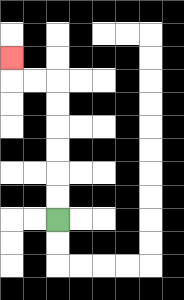{'start': '[2, 9]', 'end': '[0, 2]', 'path_directions': 'U,U,U,U,U,U,L,L,U', 'path_coordinates': '[[2, 9], [2, 8], [2, 7], [2, 6], [2, 5], [2, 4], [2, 3], [1, 3], [0, 3], [0, 2]]'}